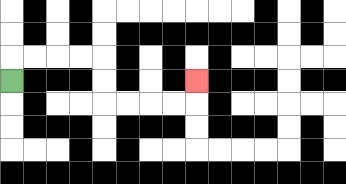{'start': '[0, 3]', 'end': '[8, 3]', 'path_directions': 'U,R,R,R,R,D,D,R,R,R,R,U', 'path_coordinates': '[[0, 3], [0, 2], [1, 2], [2, 2], [3, 2], [4, 2], [4, 3], [4, 4], [5, 4], [6, 4], [7, 4], [8, 4], [8, 3]]'}